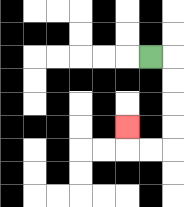{'start': '[6, 2]', 'end': '[5, 5]', 'path_directions': 'R,D,D,D,D,L,L,U', 'path_coordinates': '[[6, 2], [7, 2], [7, 3], [7, 4], [7, 5], [7, 6], [6, 6], [5, 6], [5, 5]]'}